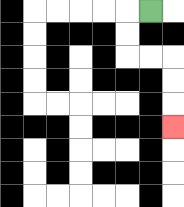{'start': '[6, 0]', 'end': '[7, 5]', 'path_directions': 'L,D,D,R,R,D,D,D', 'path_coordinates': '[[6, 0], [5, 0], [5, 1], [5, 2], [6, 2], [7, 2], [7, 3], [7, 4], [7, 5]]'}